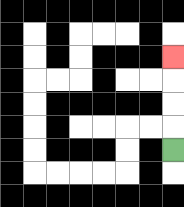{'start': '[7, 6]', 'end': '[7, 2]', 'path_directions': 'U,U,U,U', 'path_coordinates': '[[7, 6], [7, 5], [7, 4], [7, 3], [7, 2]]'}